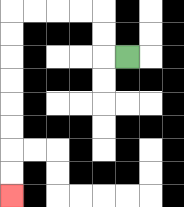{'start': '[5, 2]', 'end': '[0, 8]', 'path_directions': 'L,U,U,L,L,L,L,D,D,D,D,D,D,D,D', 'path_coordinates': '[[5, 2], [4, 2], [4, 1], [4, 0], [3, 0], [2, 0], [1, 0], [0, 0], [0, 1], [0, 2], [0, 3], [0, 4], [0, 5], [0, 6], [0, 7], [0, 8]]'}